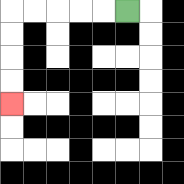{'start': '[5, 0]', 'end': '[0, 4]', 'path_directions': 'L,L,L,L,L,D,D,D,D', 'path_coordinates': '[[5, 0], [4, 0], [3, 0], [2, 0], [1, 0], [0, 0], [0, 1], [0, 2], [0, 3], [0, 4]]'}